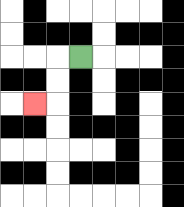{'start': '[3, 2]', 'end': '[1, 4]', 'path_directions': 'L,D,D,L', 'path_coordinates': '[[3, 2], [2, 2], [2, 3], [2, 4], [1, 4]]'}